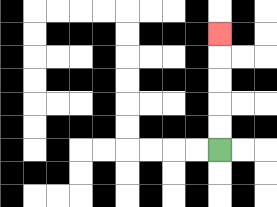{'start': '[9, 6]', 'end': '[9, 1]', 'path_directions': 'U,U,U,U,U', 'path_coordinates': '[[9, 6], [9, 5], [9, 4], [9, 3], [9, 2], [9, 1]]'}